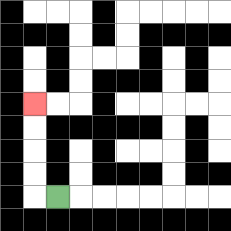{'start': '[2, 8]', 'end': '[1, 4]', 'path_directions': 'L,U,U,U,U', 'path_coordinates': '[[2, 8], [1, 8], [1, 7], [1, 6], [1, 5], [1, 4]]'}